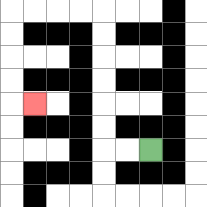{'start': '[6, 6]', 'end': '[1, 4]', 'path_directions': 'L,L,U,U,U,U,U,U,L,L,L,L,D,D,D,D,R', 'path_coordinates': '[[6, 6], [5, 6], [4, 6], [4, 5], [4, 4], [4, 3], [4, 2], [4, 1], [4, 0], [3, 0], [2, 0], [1, 0], [0, 0], [0, 1], [0, 2], [0, 3], [0, 4], [1, 4]]'}